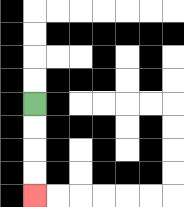{'start': '[1, 4]', 'end': '[1, 8]', 'path_directions': 'D,D,D,D', 'path_coordinates': '[[1, 4], [1, 5], [1, 6], [1, 7], [1, 8]]'}